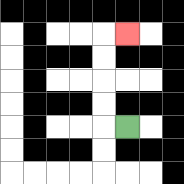{'start': '[5, 5]', 'end': '[5, 1]', 'path_directions': 'L,U,U,U,U,R', 'path_coordinates': '[[5, 5], [4, 5], [4, 4], [4, 3], [4, 2], [4, 1], [5, 1]]'}